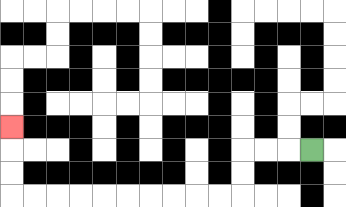{'start': '[13, 6]', 'end': '[0, 5]', 'path_directions': 'L,L,L,D,D,L,L,L,L,L,L,L,L,L,L,U,U,U', 'path_coordinates': '[[13, 6], [12, 6], [11, 6], [10, 6], [10, 7], [10, 8], [9, 8], [8, 8], [7, 8], [6, 8], [5, 8], [4, 8], [3, 8], [2, 8], [1, 8], [0, 8], [0, 7], [0, 6], [0, 5]]'}